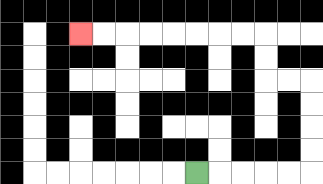{'start': '[8, 7]', 'end': '[3, 1]', 'path_directions': 'R,R,R,R,R,U,U,U,U,L,L,U,U,L,L,L,L,L,L,L,L', 'path_coordinates': '[[8, 7], [9, 7], [10, 7], [11, 7], [12, 7], [13, 7], [13, 6], [13, 5], [13, 4], [13, 3], [12, 3], [11, 3], [11, 2], [11, 1], [10, 1], [9, 1], [8, 1], [7, 1], [6, 1], [5, 1], [4, 1], [3, 1]]'}